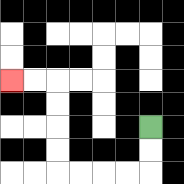{'start': '[6, 5]', 'end': '[0, 3]', 'path_directions': 'D,D,L,L,L,L,U,U,U,U,L,L', 'path_coordinates': '[[6, 5], [6, 6], [6, 7], [5, 7], [4, 7], [3, 7], [2, 7], [2, 6], [2, 5], [2, 4], [2, 3], [1, 3], [0, 3]]'}